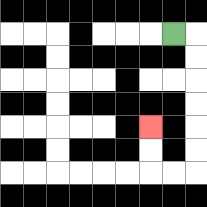{'start': '[7, 1]', 'end': '[6, 5]', 'path_directions': 'R,D,D,D,D,D,D,L,L,U,U', 'path_coordinates': '[[7, 1], [8, 1], [8, 2], [8, 3], [8, 4], [8, 5], [8, 6], [8, 7], [7, 7], [6, 7], [6, 6], [6, 5]]'}